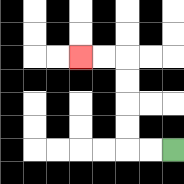{'start': '[7, 6]', 'end': '[3, 2]', 'path_directions': 'L,L,U,U,U,U,L,L', 'path_coordinates': '[[7, 6], [6, 6], [5, 6], [5, 5], [5, 4], [5, 3], [5, 2], [4, 2], [3, 2]]'}